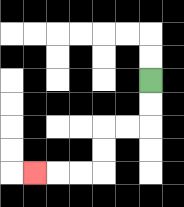{'start': '[6, 3]', 'end': '[1, 7]', 'path_directions': 'D,D,L,L,D,D,L,L,L', 'path_coordinates': '[[6, 3], [6, 4], [6, 5], [5, 5], [4, 5], [4, 6], [4, 7], [3, 7], [2, 7], [1, 7]]'}